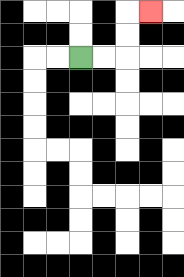{'start': '[3, 2]', 'end': '[6, 0]', 'path_directions': 'R,R,U,U,R', 'path_coordinates': '[[3, 2], [4, 2], [5, 2], [5, 1], [5, 0], [6, 0]]'}